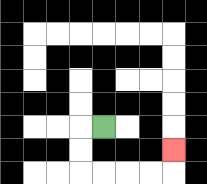{'start': '[4, 5]', 'end': '[7, 6]', 'path_directions': 'L,D,D,R,R,R,R,U', 'path_coordinates': '[[4, 5], [3, 5], [3, 6], [3, 7], [4, 7], [5, 7], [6, 7], [7, 7], [7, 6]]'}